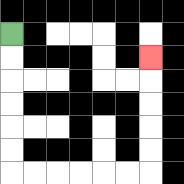{'start': '[0, 1]', 'end': '[6, 2]', 'path_directions': 'D,D,D,D,D,D,R,R,R,R,R,R,U,U,U,U,U', 'path_coordinates': '[[0, 1], [0, 2], [0, 3], [0, 4], [0, 5], [0, 6], [0, 7], [1, 7], [2, 7], [3, 7], [4, 7], [5, 7], [6, 7], [6, 6], [6, 5], [6, 4], [6, 3], [6, 2]]'}